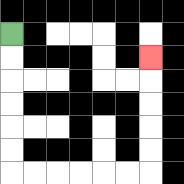{'start': '[0, 1]', 'end': '[6, 2]', 'path_directions': 'D,D,D,D,D,D,R,R,R,R,R,R,U,U,U,U,U', 'path_coordinates': '[[0, 1], [0, 2], [0, 3], [0, 4], [0, 5], [0, 6], [0, 7], [1, 7], [2, 7], [3, 7], [4, 7], [5, 7], [6, 7], [6, 6], [6, 5], [6, 4], [6, 3], [6, 2]]'}